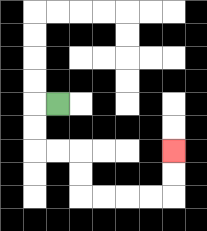{'start': '[2, 4]', 'end': '[7, 6]', 'path_directions': 'L,D,D,R,R,D,D,R,R,R,R,U,U', 'path_coordinates': '[[2, 4], [1, 4], [1, 5], [1, 6], [2, 6], [3, 6], [3, 7], [3, 8], [4, 8], [5, 8], [6, 8], [7, 8], [7, 7], [7, 6]]'}